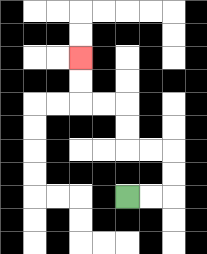{'start': '[5, 8]', 'end': '[3, 2]', 'path_directions': 'R,R,U,U,L,L,U,U,L,L,U,U', 'path_coordinates': '[[5, 8], [6, 8], [7, 8], [7, 7], [7, 6], [6, 6], [5, 6], [5, 5], [5, 4], [4, 4], [3, 4], [3, 3], [3, 2]]'}